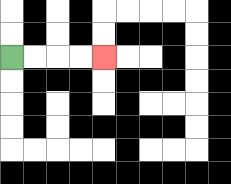{'start': '[0, 2]', 'end': '[4, 2]', 'path_directions': 'R,R,R,R', 'path_coordinates': '[[0, 2], [1, 2], [2, 2], [3, 2], [4, 2]]'}